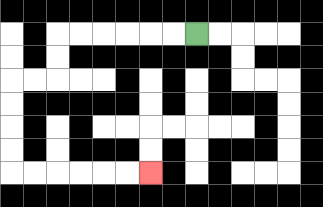{'start': '[8, 1]', 'end': '[6, 7]', 'path_directions': 'L,L,L,L,L,L,D,D,L,L,D,D,D,D,R,R,R,R,R,R', 'path_coordinates': '[[8, 1], [7, 1], [6, 1], [5, 1], [4, 1], [3, 1], [2, 1], [2, 2], [2, 3], [1, 3], [0, 3], [0, 4], [0, 5], [0, 6], [0, 7], [1, 7], [2, 7], [3, 7], [4, 7], [5, 7], [6, 7]]'}